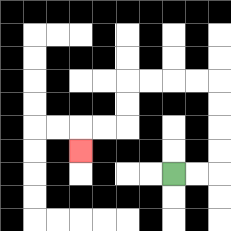{'start': '[7, 7]', 'end': '[3, 6]', 'path_directions': 'R,R,U,U,U,U,L,L,L,L,D,D,L,L,D', 'path_coordinates': '[[7, 7], [8, 7], [9, 7], [9, 6], [9, 5], [9, 4], [9, 3], [8, 3], [7, 3], [6, 3], [5, 3], [5, 4], [5, 5], [4, 5], [3, 5], [3, 6]]'}